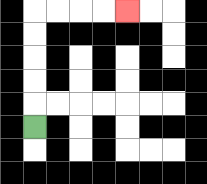{'start': '[1, 5]', 'end': '[5, 0]', 'path_directions': 'U,U,U,U,U,R,R,R,R', 'path_coordinates': '[[1, 5], [1, 4], [1, 3], [1, 2], [1, 1], [1, 0], [2, 0], [3, 0], [4, 0], [5, 0]]'}